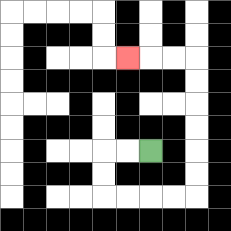{'start': '[6, 6]', 'end': '[5, 2]', 'path_directions': 'L,L,D,D,R,R,R,R,U,U,U,U,U,U,L,L,L', 'path_coordinates': '[[6, 6], [5, 6], [4, 6], [4, 7], [4, 8], [5, 8], [6, 8], [7, 8], [8, 8], [8, 7], [8, 6], [8, 5], [8, 4], [8, 3], [8, 2], [7, 2], [6, 2], [5, 2]]'}